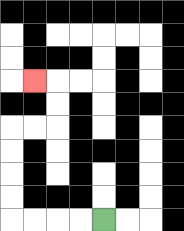{'start': '[4, 9]', 'end': '[1, 3]', 'path_directions': 'L,L,L,L,U,U,U,U,R,R,U,U,L', 'path_coordinates': '[[4, 9], [3, 9], [2, 9], [1, 9], [0, 9], [0, 8], [0, 7], [0, 6], [0, 5], [1, 5], [2, 5], [2, 4], [2, 3], [1, 3]]'}